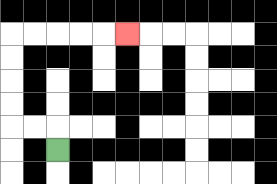{'start': '[2, 6]', 'end': '[5, 1]', 'path_directions': 'U,L,L,U,U,U,U,R,R,R,R,R', 'path_coordinates': '[[2, 6], [2, 5], [1, 5], [0, 5], [0, 4], [0, 3], [0, 2], [0, 1], [1, 1], [2, 1], [3, 1], [4, 1], [5, 1]]'}